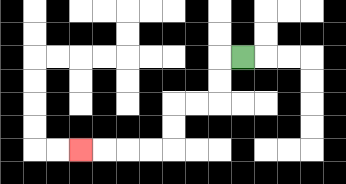{'start': '[10, 2]', 'end': '[3, 6]', 'path_directions': 'L,D,D,L,L,D,D,L,L,L,L', 'path_coordinates': '[[10, 2], [9, 2], [9, 3], [9, 4], [8, 4], [7, 4], [7, 5], [7, 6], [6, 6], [5, 6], [4, 6], [3, 6]]'}